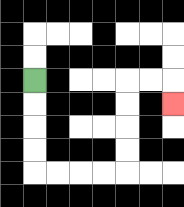{'start': '[1, 3]', 'end': '[7, 4]', 'path_directions': 'D,D,D,D,R,R,R,R,U,U,U,U,R,R,D', 'path_coordinates': '[[1, 3], [1, 4], [1, 5], [1, 6], [1, 7], [2, 7], [3, 7], [4, 7], [5, 7], [5, 6], [5, 5], [5, 4], [5, 3], [6, 3], [7, 3], [7, 4]]'}